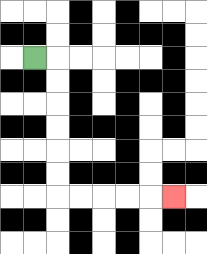{'start': '[1, 2]', 'end': '[7, 8]', 'path_directions': 'R,D,D,D,D,D,D,R,R,R,R,R', 'path_coordinates': '[[1, 2], [2, 2], [2, 3], [2, 4], [2, 5], [2, 6], [2, 7], [2, 8], [3, 8], [4, 8], [5, 8], [6, 8], [7, 8]]'}